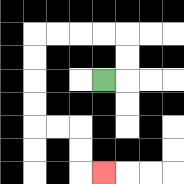{'start': '[4, 3]', 'end': '[4, 7]', 'path_directions': 'R,U,U,L,L,L,L,D,D,D,D,R,R,D,D,R', 'path_coordinates': '[[4, 3], [5, 3], [5, 2], [5, 1], [4, 1], [3, 1], [2, 1], [1, 1], [1, 2], [1, 3], [1, 4], [1, 5], [2, 5], [3, 5], [3, 6], [3, 7], [4, 7]]'}